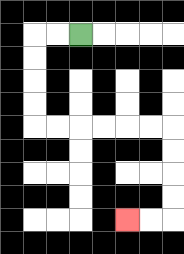{'start': '[3, 1]', 'end': '[5, 9]', 'path_directions': 'L,L,D,D,D,D,R,R,R,R,R,R,D,D,D,D,L,L', 'path_coordinates': '[[3, 1], [2, 1], [1, 1], [1, 2], [1, 3], [1, 4], [1, 5], [2, 5], [3, 5], [4, 5], [5, 5], [6, 5], [7, 5], [7, 6], [7, 7], [7, 8], [7, 9], [6, 9], [5, 9]]'}